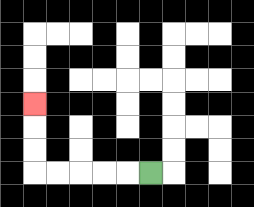{'start': '[6, 7]', 'end': '[1, 4]', 'path_directions': 'L,L,L,L,L,U,U,U', 'path_coordinates': '[[6, 7], [5, 7], [4, 7], [3, 7], [2, 7], [1, 7], [1, 6], [1, 5], [1, 4]]'}